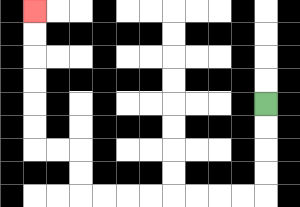{'start': '[11, 4]', 'end': '[1, 0]', 'path_directions': 'D,D,D,D,L,L,L,L,L,L,L,L,U,U,L,L,U,U,U,U,U,U', 'path_coordinates': '[[11, 4], [11, 5], [11, 6], [11, 7], [11, 8], [10, 8], [9, 8], [8, 8], [7, 8], [6, 8], [5, 8], [4, 8], [3, 8], [3, 7], [3, 6], [2, 6], [1, 6], [1, 5], [1, 4], [1, 3], [1, 2], [1, 1], [1, 0]]'}